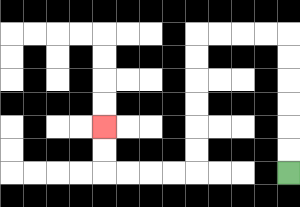{'start': '[12, 7]', 'end': '[4, 5]', 'path_directions': 'U,U,U,U,U,U,L,L,L,L,D,D,D,D,D,D,L,L,L,L,U,U', 'path_coordinates': '[[12, 7], [12, 6], [12, 5], [12, 4], [12, 3], [12, 2], [12, 1], [11, 1], [10, 1], [9, 1], [8, 1], [8, 2], [8, 3], [8, 4], [8, 5], [8, 6], [8, 7], [7, 7], [6, 7], [5, 7], [4, 7], [4, 6], [4, 5]]'}